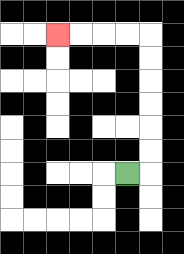{'start': '[5, 7]', 'end': '[2, 1]', 'path_directions': 'R,U,U,U,U,U,U,L,L,L,L', 'path_coordinates': '[[5, 7], [6, 7], [6, 6], [6, 5], [6, 4], [6, 3], [6, 2], [6, 1], [5, 1], [4, 1], [3, 1], [2, 1]]'}